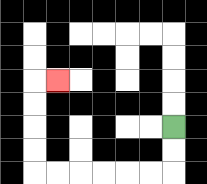{'start': '[7, 5]', 'end': '[2, 3]', 'path_directions': 'D,D,L,L,L,L,L,L,U,U,U,U,R', 'path_coordinates': '[[7, 5], [7, 6], [7, 7], [6, 7], [5, 7], [4, 7], [3, 7], [2, 7], [1, 7], [1, 6], [1, 5], [1, 4], [1, 3], [2, 3]]'}